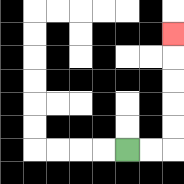{'start': '[5, 6]', 'end': '[7, 1]', 'path_directions': 'R,R,U,U,U,U,U', 'path_coordinates': '[[5, 6], [6, 6], [7, 6], [7, 5], [7, 4], [7, 3], [7, 2], [7, 1]]'}